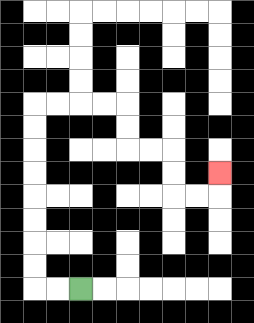{'start': '[3, 12]', 'end': '[9, 7]', 'path_directions': 'L,L,U,U,U,U,U,U,U,U,R,R,R,R,D,D,R,R,D,D,R,R,U', 'path_coordinates': '[[3, 12], [2, 12], [1, 12], [1, 11], [1, 10], [1, 9], [1, 8], [1, 7], [1, 6], [1, 5], [1, 4], [2, 4], [3, 4], [4, 4], [5, 4], [5, 5], [5, 6], [6, 6], [7, 6], [7, 7], [7, 8], [8, 8], [9, 8], [9, 7]]'}